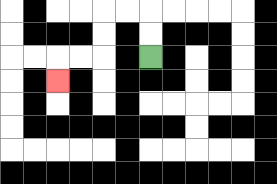{'start': '[6, 2]', 'end': '[2, 3]', 'path_directions': 'U,U,L,L,D,D,L,L,D', 'path_coordinates': '[[6, 2], [6, 1], [6, 0], [5, 0], [4, 0], [4, 1], [4, 2], [3, 2], [2, 2], [2, 3]]'}